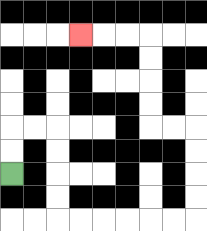{'start': '[0, 7]', 'end': '[3, 1]', 'path_directions': 'U,U,R,R,D,D,D,D,R,R,R,R,R,R,U,U,U,U,L,L,U,U,U,U,L,L,L', 'path_coordinates': '[[0, 7], [0, 6], [0, 5], [1, 5], [2, 5], [2, 6], [2, 7], [2, 8], [2, 9], [3, 9], [4, 9], [5, 9], [6, 9], [7, 9], [8, 9], [8, 8], [8, 7], [8, 6], [8, 5], [7, 5], [6, 5], [6, 4], [6, 3], [6, 2], [6, 1], [5, 1], [4, 1], [3, 1]]'}